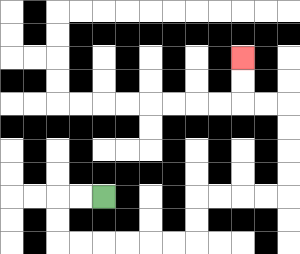{'start': '[4, 8]', 'end': '[10, 2]', 'path_directions': 'L,L,D,D,R,R,R,R,R,R,U,U,R,R,R,R,U,U,U,U,L,L,U,U', 'path_coordinates': '[[4, 8], [3, 8], [2, 8], [2, 9], [2, 10], [3, 10], [4, 10], [5, 10], [6, 10], [7, 10], [8, 10], [8, 9], [8, 8], [9, 8], [10, 8], [11, 8], [12, 8], [12, 7], [12, 6], [12, 5], [12, 4], [11, 4], [10, 4], [10, 3], [10, 2]]'}